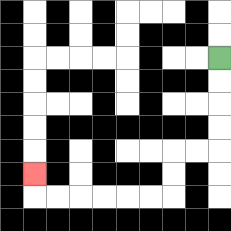{'start': '[9, 2]', 'end': '[1, 7]', 'path_directions': 'D,D,D,D,L,L,D,D,L,L,L,L,L,L,U', 'path_coordinates': '[[9, 2], [9, 3], [9, 4], [9, 5], [9, 6], [8, 6], [7, 6], [7, 7], [7, 8], [6, 8], [5, 8], [4, 8], [3, 8], [2, 8], [1, 8], [1, 7]]'}